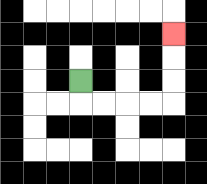{'start': '[3, 3]', 'end': '[7, 1]', 'path_directions': 'D,R,R,R,R,U,U,U', 'path_coordinates': '[[3, 3], [3, 4], [4, 4], [5, 4], [6, 4], [7, 4], [7, 3], [7, 2], [7, 1]]'}